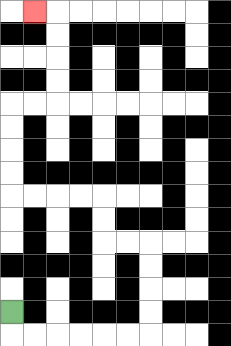{'start': '[0, 13]', 'end': '[1, 0]', 'path_directions': 'D,R,R,R,R,R,R,U,U,U,U,L,L,U,U,L,L,L,L,U,U,U,U,R,R,U,U,U,U,L', 'path_coordinates': '[[0, 13], [0, 14], [1, 14], [2, 14], [3, 14], [4, 14], [5, 14], [6, 14], [6, 13], [6, 12], [6, 11], [6, 10], [5, 10], [4, 10], [4, 9], [4, 8], [3, 8], [2, 8], [1, 8], [0, 8], [0, 7], [0, 6], [0, 5], [0, 4], [1, 4], [2, 4], [2, 3], [2, 2], [2, 1], [2, 0], [1, 0]]'}